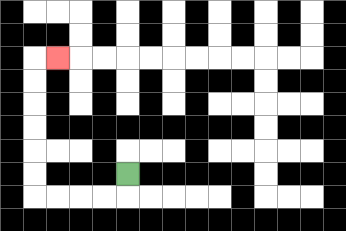{'start': '[5, 7]', 'end': '[2, 2]', 'path_directions': 'D,L,L,L,L,U,U,U,U,U,U,R', 'path_coordinates': '[[5, 7], [5, 8], [4, 8], [3, 8], [2, 8], [1, 8], [1, 7], [1, 6], [1, 5], [1, 4], [1, 3], [1, 2], [2, 2]]'}